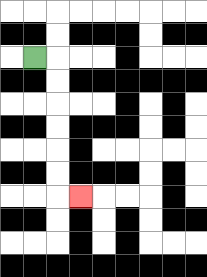{'start': '[1, 2]', 'end': '[3, 8]', 'path_directions': 'R,D,D,D,D,D,D,R', 'path_coordinates': '[[1, 2], [2, 2], [2, 3], [2, 4], [2, 5], [2, 6], [2, 7], [2, 8], [3, 8]]'}